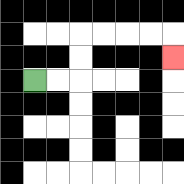{'start': '[1, 3]', 'end': '[7, 2]', 'path_directions': 'R,R,U,U,R,R,R,R,D', 'path_coordinates': '[[1, 3], [2, 3], [3, 3], [3, 2], [3, 1], [4, 1], [5, 1], [6, 1], [7, 1], [7, 2]]'}